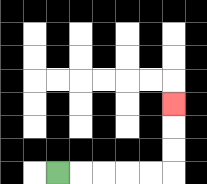{'start': '[2, 7]', 'end': '[7, 4]', 'path_directions': 'R,R,R,R,R,U,U,U', 'path_coordinates': '[[2, 7], [3, 7], [4, 7], [5, 7], [6, 7], [7, 7], [7, 6], [7, 5], [7, 4]]'}